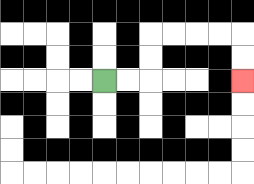{'start': '[4, 3]', 'end': '[10, 3]', 'path_directions': 'R,R,U,U,R,R,R,R,D,D', 'path_coordinates': '[[4, 3], [5, 3], [6, 3], [6, 2], [6, 1], [7, 1], [8, 1], [9, 1], [10, 1], [10, 2], [10, 3]]'}